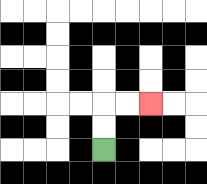{'start': '[4, 6]', 'end': '[6, 4]', 'path_directions': 'U,U,R,R', 'path_coordinates': '[[4, 6], [4, 5], [4, 4], [5, 4], [6, 4]]'}